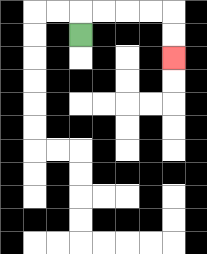{'start': '[3, 1]', 'end': '[7, 2]', 'path_directions': 'U,R,R,R,R,D,D', 'path_coordinates': '[[3, 1], [3, 0], [4, 0], [5, 0], [6, 0], [7, 0], [7, 1], [7, 2]]'}